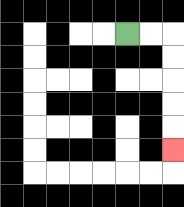{'start': '[5, 1]', 'end': '[7, 6]', 'path_directions': 'R,R,D,D,D,D,D', 'path_coordinates': '[[5, 1], [6, 1], [7, 1], [7, 2], [7, 3], [7, 4], [7, 5], [7, 6]]'}